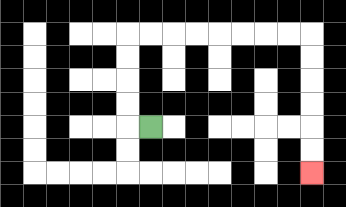{'start': '[6, 5]', 'end': '[13, 7]', 'path_directions': 'L,U,U,U,U,R,R,R,R,R,R,R,R,D,D,D,D,D,D', 'path_coordinates': '[[6, 5], [5, 5], [5, 4], [5, 3], [5, 2], [5, 1], [6, 1], [7, 1], [8, 1], [9, 1], [10, 1], [11, 1], [12, 1], [13, 1], [13, 2], [13, 3], [13, 4], [13, 5], [13, 6], [13, 7]]'}